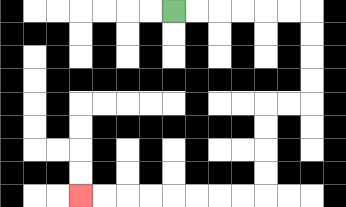{'start': '[7, 0]', 'end': '[3, 8]', 'path_directions': 'R,R,R,R,R,R,D,D,D,D,L,L,D,D,D,D,L,L,L,L,L,L,L,L', 'path_coordinates': '[[7, 0], [8, 0], [9, 0], [10, 0], [11, 0], [12, 0], [13, 0], [13, 1], [13, 2], [13, 3], [13, 4], [12, 4], [11, 4], [11, 5], [11, 6], [11, 7], [11, 8], [10, 8], [9, 8], [8, 8], [7, 8], [6, 8], [5, 8], [4, 8], [3, 8]]'}